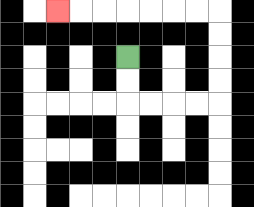{'start': '[5, 2]', 'end': '[2, 0]', 'path_directions': 'D,D,R,R,R,R,U,U,U,U,L,L,L,L,L,L,L', 'path_coordinates': '[[5, 2], [5, 3], [5, 4], [6, 4], [7, 4], [8, 4], [9, 4], [9, 3], [9, 2], [9, 1], [9, 0], [8, 0], [7, 0], [6, 0], [5, 0], [4, 0], [3, 0], [2, 0]]'}